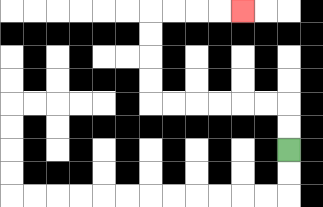{'start': '[12, 6]', 'end': '[10, 0]', 'path_directions': 'U,U,L,L,L,L,L,L,U,U,U,U,R,R,R,R', 'path_coordinates': '[[12, 6], [12, 5], [12, 4], [11, 4], [10, 4], [9, 4], [8, 4], [7, 4], [6, 4], [6, 3], [6, 2], [6, 1], [6, 0], [7, 0], [8, 0], [9, 0], [10, 0]]'}